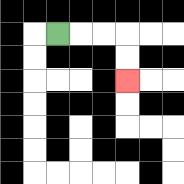{'start': '[2, 1]', 'end': '[5, 3]', 'path_directions': 'R,R,R,D,D', 'path_coordinates': '[[2, 1], [3, 1], [4, 1], [5, 1], [5, 2], [5, 3]]'}